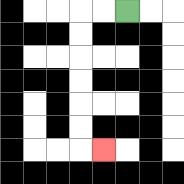{'start': '[5, 0]', 'end': '[4, 6]', 'path_directions': 'L,L,D,D,D,D,D,D,R', 'path_coordinates': '[[5, 0], [4, 0], [3, 0], [3, 1], [3, 2], [3, 3], [3, 4], [3, 5], [3, 6], [4, 6]]'}